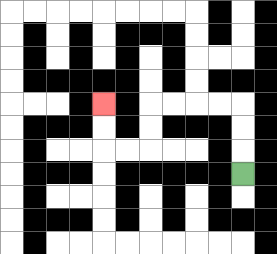{'start': '[10, 7]', 'end': '[4, 4]', 'path_directions': 'U,U,U,L,L,L,L,D,D,L,L,U,U', 'path_coordinates': '[[10, 7], [10, 6], [10, 5], [10, 4], [9, 4], [8, 4], [7, 4], [6, 4], [6, 5], [6, 6], [5, 6], [4, 6], [4, 5], [4, 4]]'}